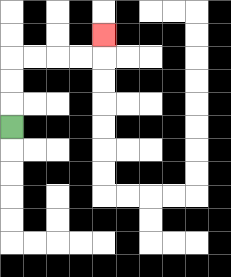{'start': '[0, 5]', 'end': '[4, 1]', 'path_directions': 'U,U,U,R,R,R,R,U', 'path_coordinates': '[[0, 5], [0, 4], [0, 3], [0, 2], [1, 2], [2, 2], [3, 2], [4, 2], [4, 1]]'}